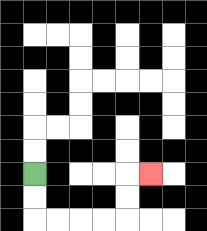{'start': '[1, 7]', 'end': '[6, 7]', 'path_directions': 'D,D,R,R,R,R,U,U,R', 'path_coordinates': '[[1, 7], [1, 8], [1, 9], [2, 9], [3, 9], [4, 9], [5, 9], [5, 8], [5, 7], [6, 7]]'}